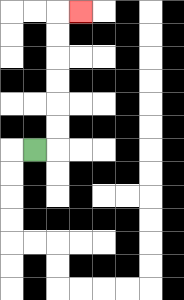{'start': '[1, 6]', 'end': '[3, 0]', 'path_directions': 'R,U,U,U,U,U,U,R', 'path_coordinates': '[[1, 6], [2, 6], [2, 5], [2, 4], [2, 3], [2, 2], [2, 1], [2, 0], [3, 0]]'}